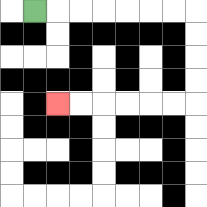{'start': '[1, 0]', 'end': '[2, 4]', 'path_directions': 'R,R,R,R,R,R,R,D,D,D,D,L,L,L,L,L,L', 'path_coordinates': '[[1, 0], [2, 0], [3, 0], [4, 0], [5, 0], [6, 0], [7, 0], [8, 0], [8, 1], [8, 2], [8, 3], [8, 4], [7, 4], [6, 4], [5, 4], [4, 4], [3, 4], [2, 4]]'}